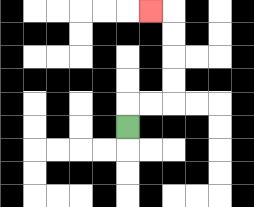{'start': '[5, 5]', 'end': '[6, 0]', 'path_directions': 'U,R,R,U,U,U,U,L', 'path_coordinates': '[[5, 5], [5, 4], [6, 4], [7, 4], [7, 3], [7, 2], [7, 1], [7, 0], [6, 0]]'}